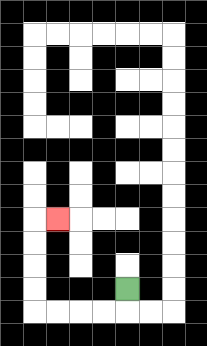{'start': '[5, 12]', 'end': '[2, 9]', 'path_directions': 'D,L,L,L,L,U,U,U,U,R', 'path_coordinates': '[[5, 12], [5, 13], [4, 13], [3, 13], [2, 13], [1, 13], [1, 12], [1, 11], [1, 10], [1, 9], [2, 9]]'}